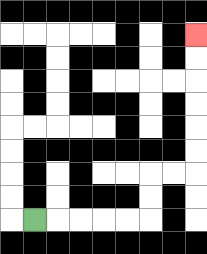{'start': '[1, 9]', 'end': '[8, 1]', 'path_directions': 'R,R,R,R,R,U,U,R,R,U,U,U,U,U,U', 'path_coordinates': '[[1, 9], [2, 9], [3, 9], [4, 9], [5, 9], [6, 9], [6, 8], [6, 7], [7, 7], [8, 7], [8, 6], [8, 5], [8, 4], [8, 3], [8, 2], [8, 1]]'}